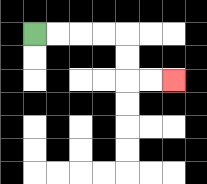{'start': '[1, 1]', 'end': '[7, 3]', 'path_directions': 'R,R,R,R,D,D,R,R', 'path_coordinates': '[[1, 1], [2, 1], [3, 1], [4, 1], [5, 1], [5, 2], [5, 3], [6, 3], [7, 3]]'}